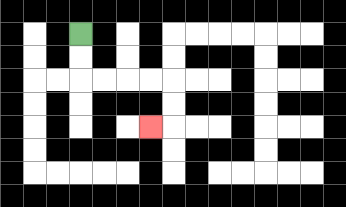{'start': '[3, 1]', 'end': '[6, 5]', 'path_directions': 'D,D,R,R,R,R,D,D,L', 'path_coordinates': '[[3, 1], [3, 2], [3, 3], [4, 3], [5, 3], [6, 3], [7, 3], [7, 4], [7, 5], [6, 5]]'}